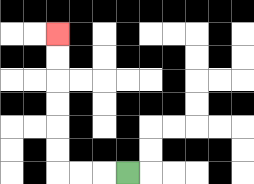{'start': '[5, 7]', 'end': '[2, 1]', 'path_directions': 'L,L,L,U,U,U,U,U,U', 'path_coordinates': '[[5, 7], [4, 7], [3, 7], [2, 7], [2, 6], [2, 5], [2, 4], [2, 3], [2, 2], [2, 1]]'}